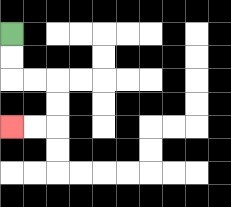{'start': '[0, 1]', 'end': '[0, 5]', 'path_directions': 'D,D,R,R,D,D,L,L', 'path_coordinates': '[[0, 1], [0, 2], [0, 3], [1, 3], [2, 3], [2, 4], [2, 5], [1, 5], [0, 5]]'}